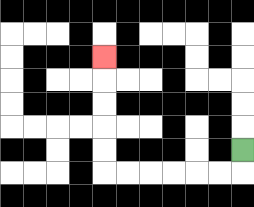{'start': '[10, 6]', 'end': '[4, 2]', 'path_directions': 'D,L,L,L,L,L,L,U,U,U,U,U', 'path_coordinates': '[[10, 6], [10, 7], [9, 7], [8, 7], [7, 7], [6, 7], [5, 7], [4, 7], [4, 6], [4, 5], [4, 4], [4, 3], [4, 2]]'}